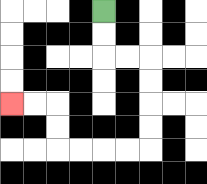{'start': '[4, 0]', 'end': '[0, 4]', 'path_directions': 'D,D,R,R,D,D,D,D,L,L,L,L,U,U,L,L', 'path_coordinates': '[[4, 0], [4, 1], [4, 2], [5, 2], [6, 2], [6, 3], [6, 4], [6, 5], [6, 6], [5, 6], [4, 6], [3, 6], [2, 6], [2, 5], [2, 4], [1, 4], [0, 4]]'}